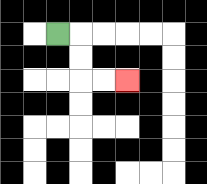{'start': '[2, 1]', 'end': '[5, 3]', 'path_directions': 'R,D,D,R,R', 'path_coordinates': '[[2, 1], [3, 1], [3, 2], [3, 3], [4, 3], [5, 3]]'}